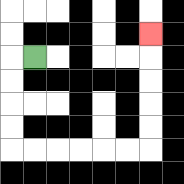{'start': '[1, 2]', 'end': '[6, 1]', 'path_directions': 'L,D,D,D,D,R,R,R,R,R,R,U,U,U,U,U', 'path_coordinates': '[[1, 2], [0, 2], [0, 3], [0, 4], [0, 5], [0, 6], [1, 6], [2, 6], [3, 6], [4, 6], [5, 6], [6, 6], [6, 5], [6, 4], [6, 3], [6, 2], [6, 1]]'}